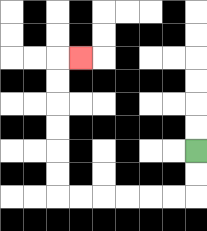{'start': '[8, 6]', 'end': '[3, 2]', 'path_directions': 'D,D,L,L,L,L,L,L,U,U,U,U,U,U,R', 'path_coordinates': '[[8, 6], [8, 7], [8, 8], [7, 8], [6, 8], [5, 8], [4, 8], [3, 8], [2, 8], [2, 7], [2, 6], [2, 5], [2, 4], [2, 3], [2, 2], [3, 2]]'}